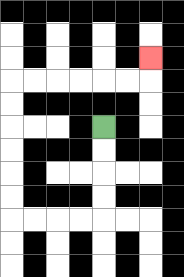{'start': '[4, 5]', 'end': '[6, 2]', 'path_directions': 'D,D,D,D,L,L,L,L,U,U,U,U,U,U,R,R,R,R,R,R,U', 'path_coordinates': '[[4, 5], [4, 6], [4, 7], [4, 8], [4, 9], [3, 9], [2, 9], [1, 9], [0, 9], [0, 8], [0, 7], [0, 6], [0, 5], [0, 4], [0, 3], [1, 3], [2, 3], [3, 3], [4, 3], [5, 3], [6, 3], [6, 2]]'}